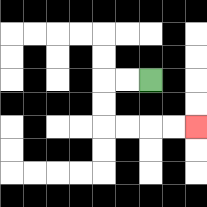{'start': '[6, 3]', 'end': '[8, 5]', 'path_directions': 'L,L,D,D,R,R,R,R', 'path_coordinates': '[[6, 3], [5, 3], [4, 3], [4, 4], [4, 5], [5, 5], [6, 5], [7, 5], [8, 5]]'}